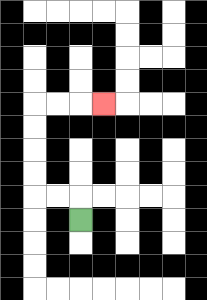{'start': '[3, 9]', 'end': '[4, 4]', 'path_directions': 'U,L,L,U,U,U,U,R,R,R', 'path_coordinates': '[[3, 9], [3, 8], [2, 8], [1, 8], [1, 7], [1, 6], [1, 5], [1, 4], [2, 4], [3, 4], [4, 4]]'}